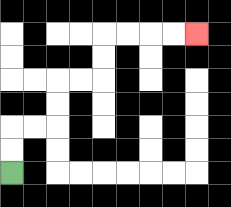{'start': '[0, 7]', 'end': '[8, 1]', 'path_directions': 'U,U,R,R,U,U,R,R,U,U,R,R,R,R', 'path_coordinates': '[[0, 7], [0, 6], [0, 5], [1, 5], [2, 5], [2, 4], [2, 3], [3, 3], [4, 3], [4, 2], [4, 1], [5, 1], [6, 1], [7, 1], [8, 1]]'}